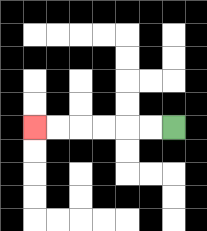{'start': '[7, 5]', 'end': '[1, 5]', 'path_directions': 'L,L,L,L,L,L', 'path_coordinates': '[[7, 5], [6, 5], [5, 5], [4, 5], [3, 5], [2, 5], [1, 5]]'}